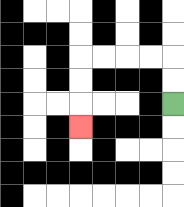{'start': '[7, 4]', 'end': '[3, 5]', 'path_directions': 'U,U,L,L,L,L,D,D,D', 'path_coordinates': '[[7, 4], [7, 3], [7, 2], [6, 2], [5, 2], [4, 2], [3, 2], [3, 3], [3, 4], [3, 5]]'}